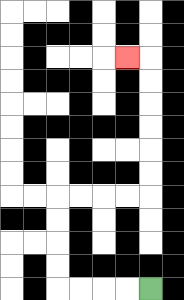{'start': '[6, 12]', 'end': '[5, 2]', 'path_directions': 'L,L,L,L,U,U,U,U,R,R,R,R,U,U,U,U,U,U,L', 'path_coordinates': '[[6, 12], [5, 12], [4, 12], [3, 12], [2, 12], [2, 11], [2, 10], [2, 9], [2, 8], [3, 8], [4, 8], [5, 8], [6, 8], [6, 7], [6, 6], [6, 5], [6, 4], [6, 3], [6, 2], [5, 2]]'}